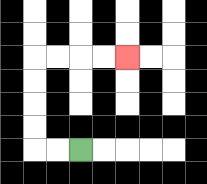{'start': '[3, 6]', 'end': '[5, 2]', 'path_directions': 'L,L,U,U,U,U,R,R,R,R', 'path_coordinates': '[[3, 6], [2, 6], [1, 6], [1, 5], [1, 4], [1, 3], [1, 2], [2, 2], [3, 2], [4, 2], [5, 2]]'}